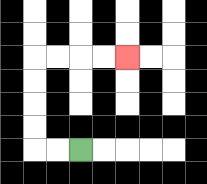{'start': '[3, 6]', 'end': '[5, 2]', 'path_directions': 'L,L,U,U,U,U,R,R,R,R', 'path_coordinates': '[[3, 6], [2, 6], [1, 6], [1, 5], [1, 4], [1, 3], [1, 2], [2, 2], [3, 2], [4, 2], [5, 2]]'}